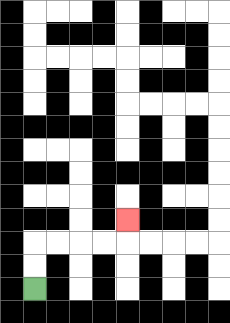{'start': '[1, 12]', 'end': '[5, 9]', 'path_directions': 'U,U,R,R,R,R,U', 'path_coordinates': '[[1, 12], [1, 11], [1, 10], [2, 10], [3, 10], [4, 10], [5, 10], [5, 9]]'}